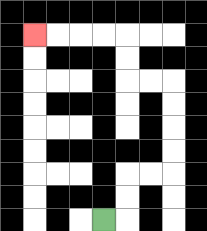{'start': '[4, 9]', 'end': '[1, 1]', 'path_directions': 'R,U,U,R,R,U,U,U,U,L,L,U,U,L,L,L,L', 'path_coordinates': '[[4, 9], [5, 9], [5, 8], [5, 7], [6, 7], [7, 7], [7, 6], [7, 5], [7, 4], [7, 3], [6, 3], [5, 3], [5, 2], [5, 1], [4, 1], [3, 1], [2, 1], [1, 1]]'}